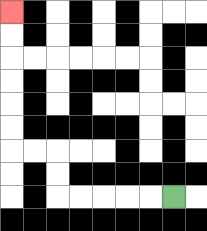{'start': '[7, 8]', 'end': '[0, 0]', 'path_directions': 'L,L,L,L,L,U,U,L,L,U,U,U,U,U,U', 'path_coordinates': '[[7, 8], [6, 8], [5, 8], [4, 8], [3, 8], [2, 8], [2, 7], [2, 6], [1, 6], [0, 6], [0, 5], [0, 4], [0, 3], [0, 2], [0, 1], [0, 0]]'}